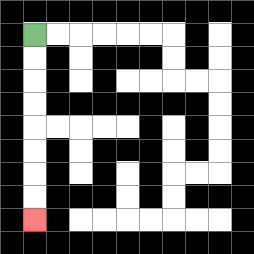{'start': '[1, 1]', 'end': '[1, 9]', 'path_directions': 'D,D,D,D,D,D,D,D', 'path_coordinates': '[[1, 1], [1, 2], [1, 3], [1, 4], [1, 5], [1, 6], [1, 7], [1, 8], [1, 9]]'}